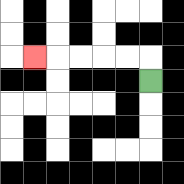{'start': '[6, 3]', 'end': '[1, 2]', 'path_directions': 'U,L,L,L,L,L', 'path_coordinates': '[[6, 3], [6, 2], [5, 2], [4, 2], [3, 2], [2, 2], [1, 2]]'}